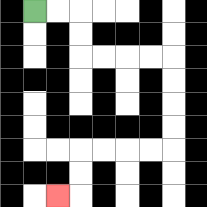{'start': '[1, 0]', 'end': '[2, 8]', 'path_directions': 'R,R,D,D,R,R,R,R,D,D,D,D,L,L,L,L,D,D,L', 'path_coordinates': '[[1, 0], [2, 0], [3, 0], [3, 1], [3, 2], [4, 2], [5, 2], [6, 2], [7, 2], [7, 3], [7, 4], [7, 5], [7, 6], [6, 6], [5, 6], [4, 6], [3, 6], [3, 7], [3, 8], [2, 8]]'}